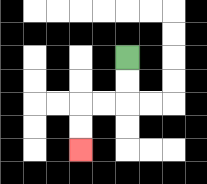{'start': '[5, 2]', 'end': '[3, 6]', 'path_directions': 'D,D,L,L,D,D', 'path_coordinates': '[[5, 2], [5, 3], [5, 4], [4, 4], [3, 4], [3, 5], [3, 6]]'}